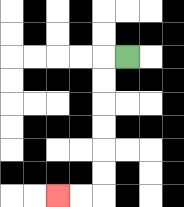{'start': '[5, 2]', 'end': '[2, 8]', 'path_directions': 'L,D,D,D,D,D,D,L,L', 'path_coordinates': '[[5, 2], [4, 2], [4, 3], [4, 4], [4, 5], [4, 6], [4, 7], [4, 8], [3, 8], [2, 8]]'}